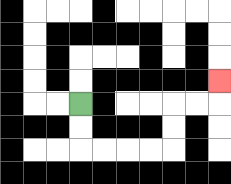{'start': '[3, 4]', 'end': '[9, 3]', 'path_directions': 'D,D,R,R,R,R,U,U,R,R,U', 'path_coordinates': '[[3, 4], [3, 5], [3, 6], [4, 6], [5, 6], [6, 6], [7, 6], [7, 5], [7, 4], [8, 4], [9, 4], [9, 3]]'}